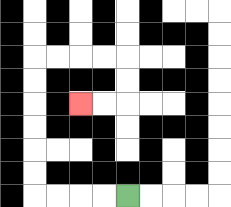{'start': '[5, 8]', 'end': '[3, 4]', 'path_directions': 'L,L,L,L,U,U,U,U,U,U,R,R,R,R,D,D,L,L', 'path_coordinates': '[[5, 8], [4, 8], [3, 8], [2, 8], [1, 8], [1, 7], [1, 6], [1, 5], [1, 4], [1, 3], [1, 2], [2, 2], [3, 2], [4, 2], [5, 2], [5, 3], [5, 4], [4, 4], [3, 4]]'}